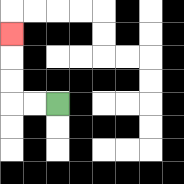{'start': '[2, 4]', 'end': '[0, 1]', 'path_directions': 'L,L,U,U,U', 'path_coordinates': '[[2, 4], [1, 4], [0, 4], [0, 3], [0, 2], [0, 1]]'}